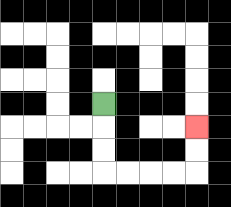{'start': '[4, 4]', 'end': '[8, 5]', 'path_directions': 'D,D,D,R,R,R,R,U,U', 'path_coordinates': '[[4, 4], [4, 5], [4, 6], [4, 7], [5, 7], [6, 7], [7, 7], [8, 7], [8, 6], [8, 5]]'}